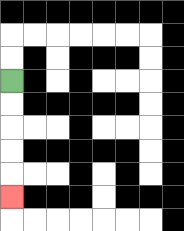{'start': '[0, 3]', 'end': '[0, 8]', 'path_directions': 'D,D,D,D,D', 'path_coordinates': '[[0, 3], [0, 4], [0, 5], [0, 6], [0, 7], [0, 8]]'}